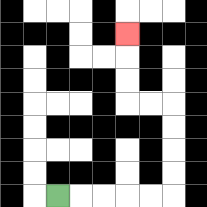{'start': '[2, 8]', 'end': '[5, 1]', 'path_directions': 'R,R,R,R,R,U,U,U,U,L,L,U,U,U', 'path_coordinates': '[[2, 8], [3, 8], [4, 8], [5, 8], [6, 8], [7, 8], [7, 7], [7, 6], [7, 5], [7, 4], [6, 4], [5, 4], [5, 3], [5, 2], [5, 1]]'}